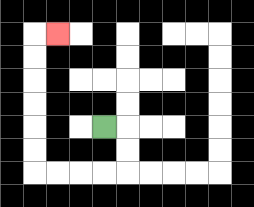{'start': '[4, 5]', 'end': '[2, 1]', 'path_directions': 'R,D,D,L,L,L,L,U,U,U,U,U,U,R', 'path_coordinates': '[[4, 5], [5, 5], [5, 6], [5, 7], [4, 7], [3, 7], [2, 7], [1, 7], [1, 6], [1, 5], [1, 4], [1, 3], [1, 2], [1, 1], [2, 1]]'}